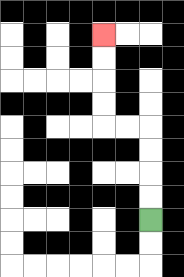{'start': '[6, 9]', 'end': '[4, 1]', 'path_directions': 'U,U,U,U,L,L,U,U,U,U', 'path_coordinates': '[[6, 9], [6, 8], [6, 7], [6, 6], [6, 5], [5, 5], [4, 5], [4, 4], [4, 3], [4, 2], [4, 1]]'}